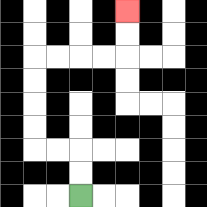{'start': '[3, 8]', 'end': '[5, 0]', 'path_directions': 'U,U,L,L,U,U,U,U,R,R,R,R,U,U', 'path_coordinates': '[[3, 8], [3, 7], [3, 6], [2, 6], [1, 6], [1, 5], [1, 4], [1, 3], [1, 2], [2, 2], [3, 2], [4, 2], [5, 2], [5, 1], [5, 0]]'}